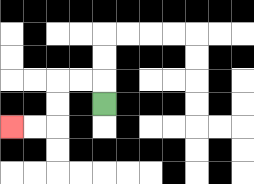{'start': '[4, 4]', 'end': '[0, 5]', 'path_directions': 'U,L,L,D,D,L,L', 'path_coordinates': '[[4, 4], [4, 3], [3, 3], [2, 3], [2, 4], [2, 5], [1, 5], [0, 5]]'}